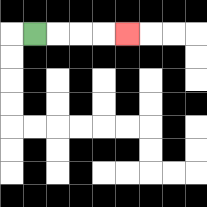{'start': '[1, 1]', 'end': '[5, 1]', 'path_directions': 'R,R,R,R', 'path_coordinates': '[[1, 1], [2, 1], [3, 1], [4, 1], [5, 1]]'}